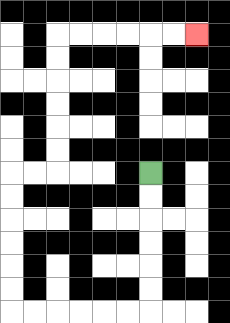{'start': '[6, 7]', 'end': '[8, 1]', 'path_directions': 'D,D,D,D,D,D,L,L,L,L,L,L,U,U,U,U,U,U,R,R,U,U,U,U,U,U,R,R,R,R,R,R', 'path_coordinates': '[[6, 7], [6, 8], [6, 9], [6, 10], [6, 11], [6, 12], [6, 13], [5, 13], [4, 13], [3, 13], [2, 13], [1, 13], [0, 13], [0, 12], [0, 11], [0, 10], [0, 9], [0, 8], [0, 7], [1, 7], [2, 7], [2, 6], [2, 5], [2, 4], [2, 3], [2, 2], [2, 1], [3, 1], [4, 1], [5, 1], [6, 1], [7, 1], [8, 1]]'}